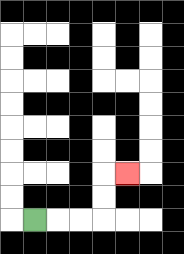{'start': '[1, 9]', 'end': '[5, 7]', 'path_directions': 'R,R,R,U,U,R', 'path_coordinates': '[[1, 9], [2, 9], [3, 9], [4, 9], [4, 8], [4, 7], [5, 7]]'}